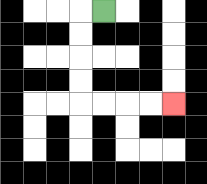{'start': '[4, 0]', 'end': '[7, 4]', 'path_directions': 'L,D,D,D,D,R,R,R,R', 'path_coordinates': '[[4, 0], [3, 0], [3, 1], [3, 2], [3, 3], [3, 4], [4, 4], [5, 4], [6, 4], [7, 4]]'}